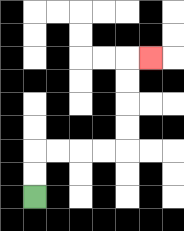{'start': '[1, 8]', 'end': '[6, 2]', 'path_directions': 'U,U,R,R,R,R,U,U,U,U,R', 'path_coordinates': '[[1, 8], [1, 7], [1, 6], [2, 6], [3, 6], [4, 6], [5, 6], [5, 5], [5, 4], [5, 3], [5, 2], [6, 2]]'}